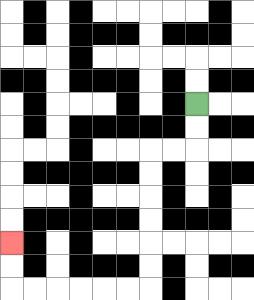{'start': '[8, 4]', 'end': '[0, 10]', 'path_directions': 'D,D,L,L,D,D,D,D,D,D,L,L,L,L,L,L,U,U', 'path_coordinates': '[[8, 4], [8, 5], [8, 6], [7, 6], [6, 6], [6, 7], [6, 8], [6, 9], [6, 10], [6, 11], [6, 12], [5, 12], [4, 12], [3, 12], [2, 12], [1, 12], [0, 12], [0, 11], [0, 10]]'}